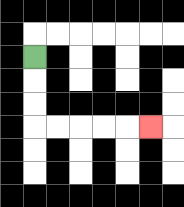{'start': '[1, 2]', 'end': '[6, 5]', 'path_directions': 'D,D,D,R,R,R,R,R', 'path_coordinates': '[[1, 2], [1, 3], [1, 4], [1, 5], [2, 5], [3, 5], [4, 5], [5, 5], [6, 5]]'}